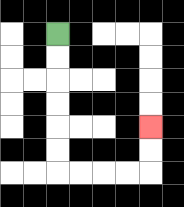{'start': '[2, 1]', 'end': '[6, 5]', 'path_directions': 'D,D,D,D,D,D,R,R,R,R,U,U', 'path_coordinates': '[[2, 1], [2, 2], [2, 3], [2, 4], [2, 5], [2, 6], [2, 7], [3, 7], [4, 7], [5, 7], [6, 7], [6, 6], [6, 5]]'}